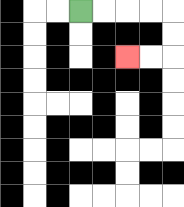{'start': '[3, 0]', 'end': '[5, 2]', 'path_directions': 'R,R,R,R,D,D,L,L', 'path_coordinates': '[[3, 0], [4, 0], [5, 0], [6, 0], [7, 0], [7, 1], [7, 2], [6, 2], [5, 2]]'}